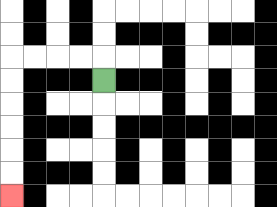{'start': '[4, 3]', 'end': '[0, 8]', 'path_directions': 'U,L,L,L,L,D,D,D,D,D,D', 'path_coordinates': '[[4, 3], [4, 2], [3, 2], [2, 2], [1, 2], [0, 2], [0, 3], [0, 4], [0, 5], [0, 6], [0, 7], [0, 8]]'}